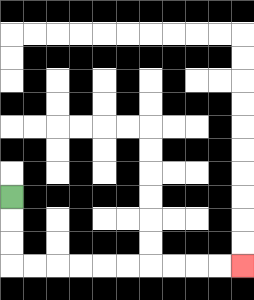{'start': '[0, 8]', 'end': '[10, 11]', 'path_directions': 'D,D,D,R,R,R,R,R,R,R,R,R,R', 'path_coordinates': '[[0, 8], [0, 9], [0, 10], [0, 11], [1, 11], [2, 11], [3, 11], [4, 11], [5, 11], [6, 11], [7, 11], [8, 11], [9, 11], [10, 11]]'}